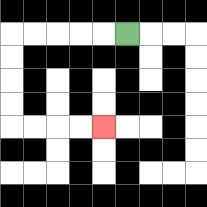{'start': '[5, 1]', 'end': '[4, 5]', 'path_directions': 'L,L,L,L,L,D,D,D,D,R,R,R,R', 'path_coordinates': '[[5, 1], [4, 1], [3, 1], [2, 1], [1, 1], [0, 1], [0, 2], [0, 3], [0, 4], [0, 5], [1, 5], [2, 5], [3, 5], [4, 5]]'}